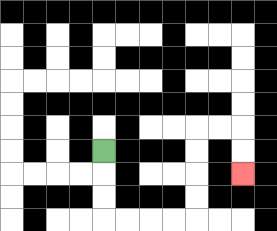{'start': '[4, 6]', 'end': '[10, 7]', 'path_directions': 'D,D,D,R,R,R,R,U,U,U,U,R,R,D,D', 'path_coordinates': '[[4, 6], [4, 7], [4, 8], [4, 9], [5, 9], [6, 9], [7, 9], [8, 9], [8, 8], [8, 7], [8, 6], [8, 5], [9, 5], [10, 5], [10, 6], [10, 7]]'}